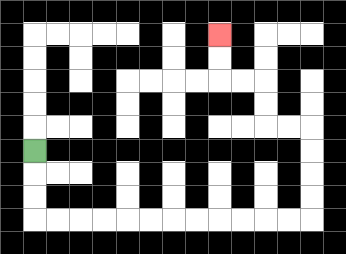{'start': '[1, 6]', 'end': '[9, 1]', 'path_directions': 'D,D,D,R,R,R,R,R,R,R,R,R,R,R,R,U,U,U,U,L,L,U,U,L,L,U,U', 'path_coordinates': '[[1, 6], [1, 7], [1, 8], [1, 9], [2, 9], [3, 9], [4, 9], [5, 9], [6, 9], [7, 9], [8, 9], [9, 9], [10, 9], [11, 9], [12, 9], [13, 9], [13, 8], [13, 7], [13, 6], [13, 5], [12, 5], [11, 5], [11, 4], [11, 3], [10, 3], [9, 3], [9, 2], [9, 1]]'}